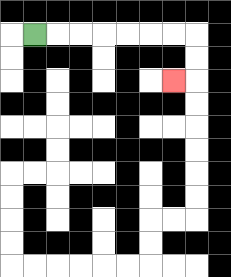{'start': '[1, 1]', 'end': '[7, 3]', 'path_directions': 'R,R,R,R,R,R,R,D,D,L', 'path_coordinates': '[[1, 1], [2, 1], [3, 1], [4, 1], [5, 1], [6, 1], [7, 1], [8, 1], [8, 2], [8, 3], [7, 3]]'}